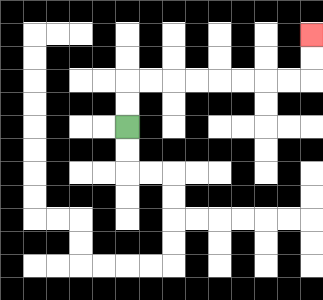{'start': '[5, 5]', 'end': '[13, 1]', 'path_directions': 'U,U,R,R,R,R,R,R,R,R,U,U', 'path_coordinates': '[[5, 5], [5, 4], [5, 3], [6, 3], [7, 3], [8, 3], [9, 3], [10, 3], [11, 3], [12, 3], [13, 3], [13, 2], [13, 1]]'}